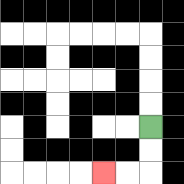{'start': '[6, 5]', 'end': '[4, 7]', 'path_directions': 'D,D,L,L', 'path_coordinates': '[[6, 5], [6, 6], [6, 7], [5, 7], [4, 7]]'}